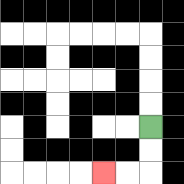{'start': '[6, 5]', 'end': '[4, 7]', 'path_directions': 'D,D,L,L', 'path_coordinates': '[[6, 5], [6, 6], [6, 7], [5, 7], [4, 7]]'}